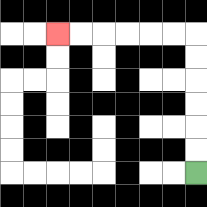{'start': '[8, 7]', 'end': '[2, 1]', 'path_directions': 'U,U,U,U,U,U,L,L,L,L,L,L', 'path_coordinates': '[[8, 7], [8, 6], [8, 5], [8, 4], [8, 3], [8, 2], [8, 1], [7, 1], [6, 1], [5, 1], [4, 1], [3, 1], [2, 1]]'}